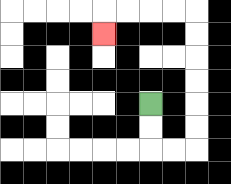{'start': '[6, 4]', 'end': '[4, 1]', 'path_directions': 'D,D,R,R,U,U,U,U,U,U,L,L,L,L,D', 'path_coordinates': '[[6, 4], [6, 5], [6, 6], [7, 6], [8, 6], [8, 5], [8, 4], [8, 3], [8, 2], [8, 1], [8, 0], [7, 0], [6, 0], [5, 0], [4, 0], [4, 1]]'}